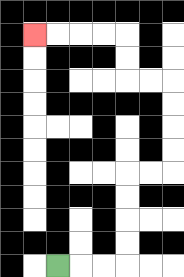{'start': '[2, 11]', 'end': '[1, 1]', 'path_directions': 'R,R,R,U,U,U,U,R,R,U,U,U,U,L,L,U,U,L,L,L,L', 'path_coordinates': '[[2, 11], [3, 11], [4, 11], [5, 11], [5, 10], [5, 9], [5, 8], [5, 7], [6, 7], [7, 7], [7, 6], [7, 5], [7, 4], [7, 3], [6, 3], [5, 3], [5, 2], [5, 1], [4, 1], [3, 1], [2, 1], [1, 1]]'}